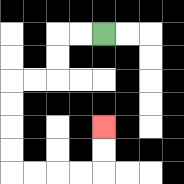{'start': '[4, 1]', 'end': '[4, 5]', 'path_directions': 'L,L,D,D,L,L,D,D,D,D,R,R,R,R,U,U', 'path_coordinates': '[[4, 1], [3, 1], [2, 1], [2, 2], [2, 3], [1, 3], [0, 3], [0, 4], [0, 5], [0, 6], [0, 7], [1, 7], [2, 7], [3, 7], [4, 7], [4, 6], [4, 5]]'}